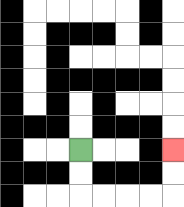{'start': '[3, 6]', 'end': '[7, 6]', 'path_directions': 'D,D,R,R,R,R,U,U', 'path_coordinates': '[[3, 6], [3, 7], [3, 8], [4, 8], [5, 8], [6, 8], [7, 8], [7, 7], [7, 6]]'}